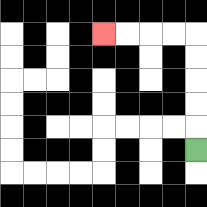{'start': '[8, 6]', 'end': '[4, 1]', 'path_directions': 'U,U,U,U,U,L,L,L,L', 'path_coordinates': '[[8, 6], [8, 5], [8, 4], [8, 3], [8, 2], [8, 1], [7, 1], [6, 1], [5, 1], [4, 1]]'}